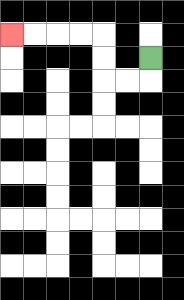{'start': '[6, 2]', 'end': '[0, 1]', 'path_directions': 'D,L,L,U,U,L,L,L,L', 'path_coordinates': '[[6, 2], [6, 3], [5, 3], [4, 3], [4, 2], [4, 1], [3, 1], [2, 1], [1, 1], [0, 1]]'}